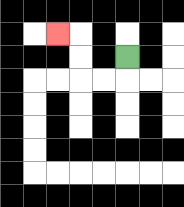{'start': '[5, 2]', 'end': '[2, 1]', 'path_directions': 'D,L,L,U,U,L', 'path_coordinates': '[[5, 2], [5, 3], [4, 3], [3, 3], [3, 2], [3, 1], [2, 1]]'}